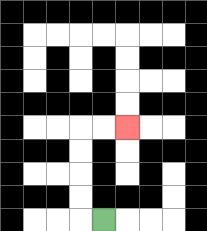{'start': '[4, 9]', 'end': '[5, 5]', 'path_directions': 'L,U,U,U,U,R,R', 'path_coordinates': '[[4, 9], [3, 9], [3, 8], [3, 7], [3, 6], [3, 5], [4, 5], [5, 5]]'}